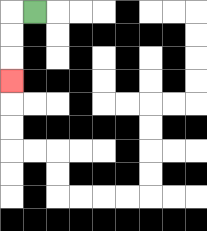{'start': '[1, 0]', 'end': '[0, 3]', 'path_directions': 'L,D,D,D', 'path_coordinates': '[[1, 0], [0, 0], [0, 1], [0, 2], [0, 3]]'}